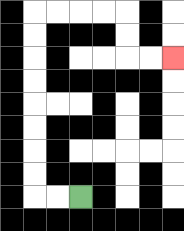{'start': '[3, 8]', 'end': '[7, 2]', 'path_directions': 'L,L,U,U,U,U,U,U,U,U,R,R,R,R,D,D,R,R', 'path_coordinates': '[[3, 8], [2, 8], [1, 8], [1, 7], [1, 6], [1, 5], [1, 4], [1, 3], [1, 2], [1, 1], [1, 0], [2, 0], [3, 0], [4, 0], [5, 0], [5, 1], [5, 2], [6, 2], [7, 2]]'}